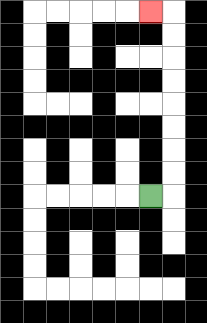{'start': '[6, 8]', 'end': '[6, 0]', 'path_directions': 'R,U,U,U,U,U,U,U,U,L', 'path_coordinates': '[[6, 8], [7, 8], [7, 7], [7, 6], [7, 5], [7, 4], [7, 3], [7, 2], [7, 1], [7, 0], [6, 0]]'}